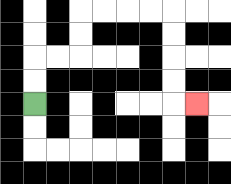{'start': '[1, 4]', 'end': '[8, 4]', 'path_directions': 'U,U,R,R,U,U,R,R,R,R,D,D,D,D,R', 'path_coordinates': '[[1, 4], [1, 3], [1, 2], [2, 2], [3, 2], [3, 1], [3, 0], [4, 0], [5, 0], [6, 0], [7, 0], [7, 1], [7, 2], [7, 3], [7, 4], [8, 4]]'}